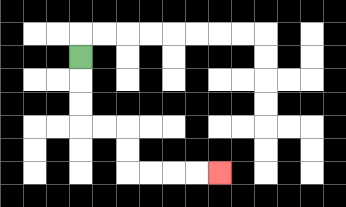{'start': '[3, 2]', 'end': '[9, 7]', 'path_directions': 'D,D,D,R,R,D,D,R,R,R,R', 'path_coordinates': '[[3, 2], [3, 3], [3, 4], [3, 5], [4, 5], [5, 5], [5, 6], [5, 7], [6, 7], [7, 7], [8, 7], [9, 7]]'}